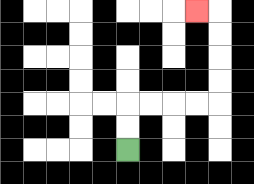{'start': '[5, 6]', 'end': '[8, 0]', 'path_directions': 'U,U,R,R,R,R,U,U,U,U,L', 'path_coordinates': '[[5, 6], [5, 5], [5, 4], [6, 4], [7, 4], [8, 4], [9, 4], [9, 3], [9, 2], [9, 1], [9, 0], [8, 0]]'}